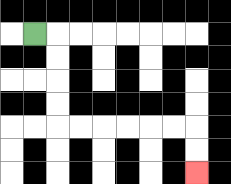{'start': '[1, 1]', 'end': '[8, 7]', 'path_directions': 'R,D,D,D,D,R,R,R,R,R,R,D,D', 'path_coordinates': '[[1, 1], [2, 1], [2, 2], [2, 3], [2, 4], [2, 5], [3, 5], [4, 5], [5, 5], [6, 5], [7, 5], [8, 5], [8, 6], [8, 7]]'}